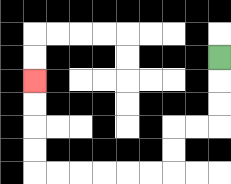{'start': '[9, 2]', 'end': '[1, 3]', 'path_directions': 'D,D,D,L,L,D,D,L,L,L,L,L,L,U,U,U,U', 'path_coordinates': '[[9, 2], [9, 3], [9, 4], [9, 5], [8, 5], [7, 5], [7, 6], [7, 7], [6, 7], [5, 7], [4, 7], [3, 7], [2, 7], [1, 7], [1, 6], [1, 5], [1, 4], [1, 3]]'}